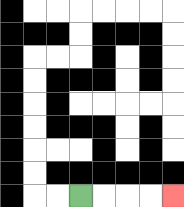{'start': '[3, 8]', 'end': '[7, 8]', 'path_directions': 'R,R,R,R', 'path_coordinates': '[[3, 8], [4, 8], [5, 8], [6, 8], [7, 8]]'}